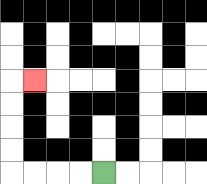{'start': '[4, 7]', 'end': '[1, 3]', 'path_directions': 'L,L,L,L,U,U,U,U,R', 'path_coordinates': '[[4, 7], [3, 7], [2, 7], [1, 7], [0, 7], [0, 6], [0, 5], [0, 4], [0, 3], [1, 3]]'}